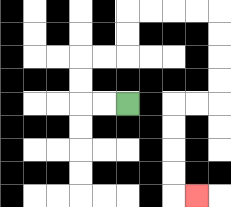{'start': '[5, 4]', 'end': '[8, 8]', 'path_directions': 'L,L,U,U,R,R,U,U,R,R,R,R,D,D,D,D,L,L,D,D,D,D,R', 'path_coordinates': '[[5, 4], [4, 4], [3, 4], [3, 3], [3, 2], [4, 2], [5, 2], [5, 1], [5, 0], [6, 0], [7, 0], [8, 0], [9, 0], [9, 1], [9, 2], [9, 3], [9, 4], [8, 4], [7, 4], [7, 5], [7, 6], [7, 7], [7, 8], [8, 8]]'}